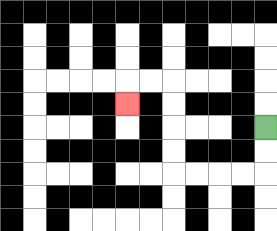{'start': '[11, 5]', 'end': '[5, 4]', 'path_directions': 'D,D,L,L,L,L,U,U,U,U,L,L,D', 'path_coordinates': '[[11, 5], [11, 6], [11, 7], [10, 7], [9, 7], [8, 7], [7, 7], [7, 6], [7, 5], [7, 4], [7, 3], [6, 3], [5, 3], [5, 4]]'}